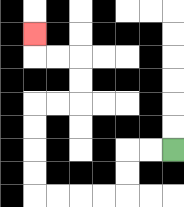{'start': '[7, 6]', 'end': '[1, 1]', 'path_directions': 'L,L,D,D,L,L,L,L,U,U,U,U,R,R,U,U,L,L,U', 'path_coordinates': '[[7, 6], [6, 6], [5, 6], [5, 7], [5, 8], [4, 8], [3, 8], [2, 8], [1, 8], [1, 7], [1, 6], [1, 5], [1, 4], [2, 4], [3, 4], [3, 3], [3, 2], [2, 2], [1, 2], [1, 1]]'}